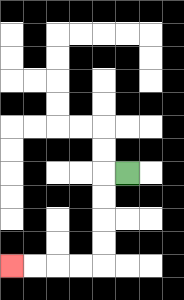{'start': '[5, 7]', 'end': '[0, 11]', 'path_directions': 'L,D,D,D,D,L,L,L,L', 'path_coordinates': '[[5, 7], [4, 7], [4, 8], [4, 9], [4, 10], [4, 11], [3, 11], [2, 11], [1, 11], [0, 11]]'}